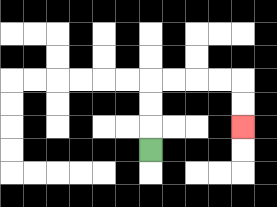{'start': '[6, 6]', 'end': '[10, 5]', 'path_directions': 'U,U,U,R,R,R,R,D,D', 'path_coordinates': '[[6, 6], [6, 5], [6, 4], [6, 3], [7, 3], [8, 3], [9, 3], [10, 3], [10, 4], [10, 5]]'}